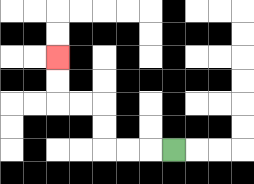{'start': '[7, 6]', 'end': '[2, 2]', 'path_directions': 'L,L,L,U,U,L,L,U,U', 'path_coordinates': '[[7, 6], [6, 6], [5, 6], [4, 6], [4, 5], [4, 4], [3, 4], [2, 4], [2, 3], [2, 2]]'}